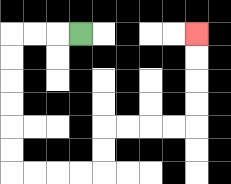{'start': '[3, 1]', 'end': '[8, 1]', 'path_directions': 'L,L,L,D,D,D,D,D,D,R,R,R,R,U,U,R,R,R,R,U,U,U,U', 'path_coordinates': '[[3, 1], [2, 1], [1, 1], [0, 1], [0, 2], [0, 3], [0, 4], [0, 5], [0, 6], [0, 7], [1, 7], [2, 7], [3, 7], [4, 7], [4, 6], [4, 5], [5, 5], [6, 5], [7, 5], [8, 5], [8, 4], [8, 3], [8, 2], [8, 1]]'}